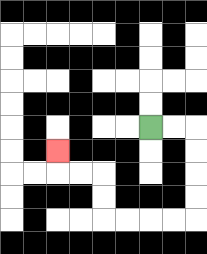{'start': '[6, 5]', 'end': '[2, 6]', 'path_directions': 'R,R,D,D,D,D,L,L,L,L,U,U,L,L,U', 'path_coordinates': '[[6, 5], [7, 5], [8, 5], [8, 6], [8, 7], [8, 8], [8, 9], [7, 9], [6, 9], [5, 9], [4, 9], [4, 8], [4, 7], [3, 7], [2, 7], [2, 6]]'}